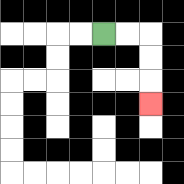{'start': '[4, 1]', 'end': '[6, 4]', 'path_directions': 'R,R,D,D,D', 'path_coordinates': '[[4, 1], [5, 1], [6, 1], [6, 2], [6, 3], [6, 4]]'}